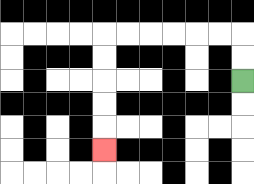{'start': '[10, 3]', 'end': '[4, 6]', 'path_directions': 'U,U,L,L,L,L,L,L,D,D,D,D,D', 'path_coordinates': '[[10, 3], [10, 2], [10, 1], [9, 1], [8, 1], [7, 1], [6, 1], [5, 1], [4, 1], [4, 2], [4, 3], [4, 4], [4, 5], [4, 6]]'}